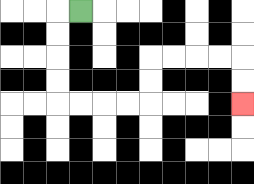{'start': '[3, 0]', 'end': '[10, 4]', 'path_directions': 'L,D,D,D,D,R,R,R,R,U,U,R,R,R,R,D,D', 'path_coordinates': '[[3, 0], [2, 0], [2, 1], [2, 2], [2, 3], [2, 4], [3, 4], [4, 4], [5, 4], [6, 4], [6, 3], [6, 2], [7, 2], [8, 2], [9, 2], [10, 2], [10, 3], [10, 4]]'}